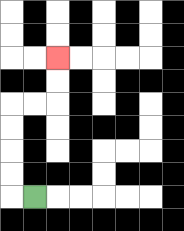{'start': '[1, 8]', 'end': '[2, 2]', 'path_directions': 'L,U,U,U,U,R,R,U,U', 'path_coordinates': '[[1, 8], [0, 8], [0, 7], [0, 6], [0, 5], [0, 4], [1, 4], [2, 4], [2, 3], [2, 2]]'}